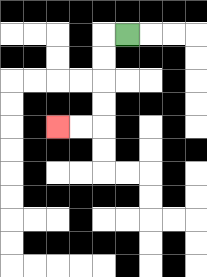{'start': '[5, 1]', 'end': '[2, 5]', 'path_directions': 'L,D,D,D,D,L,L', 'path_coordinates': '[[5, 1], [4, 1], [4, 2], [4, 3], [4, 4], [4, 5], [3, 5], [2, 5]]'}